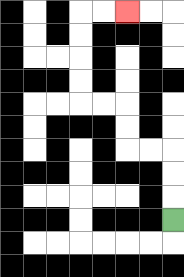{'start': '[7, 9]', 'end': '[5, 0]', 'path_directions': 'U,U,U,L,L,U,U,L,L,U,U,U,U,R,R', 'path_coordinates': '[[7, 9], [7, 8], [7, 7], [7, 6], [6, 6], [5, 6], [5, 5], [5, 4], [4, 4], [3, 4], [3, 3], [3, 2], [3, 1], [3, 0], [4, 0], [5, 0]]'}